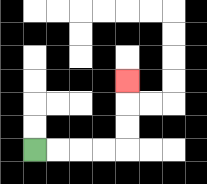{'start': '[1, 6]', 'end': '[5, 3]', 'path_directions': 'R,R,R,R,U,U,U', 'path_coordinates': '[[1, 6], [2, 6], [3, 6], [4, 6], [5, 6], [5, 5], [5, 4], [5, 3]]'}